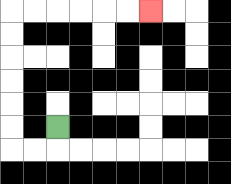{'start': '[2, 5]', 'end': '[6, 0]', 'path_directions': 'D,L,L,U,U,U,U,U,U,R,R,R,R,R,R', 'path_coordinates': '[[2, 5], [2, 6], [1, 6], [0, 6], [0, 5], [0, 4], [0, 3], [0, 2], [0, 1], [0, 0], [1, 0], [2, 0], [3, 0], [4, 0], [5, 0], [6, 0]]'}